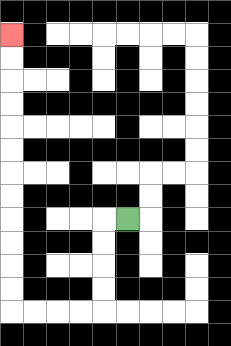{'start': '[5, 9]', 'end': '[0, 1]', 'path_directions': 'L,D,D,D,D,L,L,L,L,U,U,U,U,U,U,U,U,U,U,U,U', 'path_coordinates': '[[5, 9], [4, 9], [4, 10], [4, 11], [4, 12], [4, 13], [3, 13], [2, 13], [1, 13], [0, 13], [0, 12], [0, 11], [0, 10], [0, 9], [0, 8], [0, 7], [0, 6], [0, 5], [0, 4], [0, 3], [0, 2], [0, 1]]'}